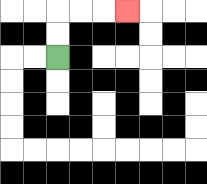{'start': '[2, 2]', 'end': '[5, 0]', 'path_directions': 'U,U,R,R,R', 'path_coordinates': '[[2, 2], [2, 1], [2, 0], [3, 0], [4, 0], [5, 0]]'}